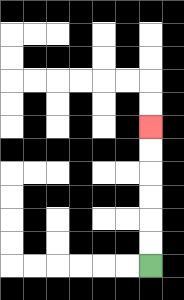{'start': '[6, 11]', 'end': '[6, 5]', 'path_directions': 'U,U,U,U,U,U', 'path_coordinates': '[[6, 11], [6, 10], [6, 9], [6, 8], [6, 7], [6, 6], [6, 5]]'}